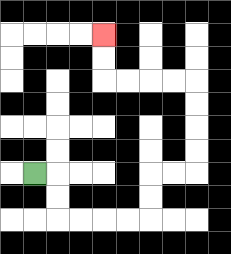{'start': '[1, 7]', 'end': '[4, 1]', 'path_directions': 'R,D,D,R,R,R,R,U,U,R,R,U,U,U,U,L,L,L,L,U,U', 'path_coordinates': '[[1, 7], [2, 7], [2, 8], [2, 9], [3, 9], [4, 9], [5, 9], [6, 9], [6, 8], [6, 7], [7, 7], [8, 7], [8, 6], [8, 5], [8, 4], [8, 3], [7, 3], [6, 3], [5, 3], [4, 3], [4, 2], [4, 1]]'}